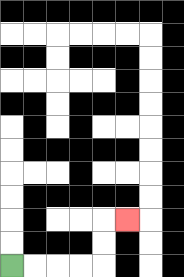{'start': '[0, 11]', 'end': '[5, 9]', 'path_directions': 'R,R,R,R,U,U,R', 'path_coordinates': '[[0, 11], [1, 11], [2, 11], [3, 11], [4, 11], [4, 10], [4, 9], [5, 9]]'}